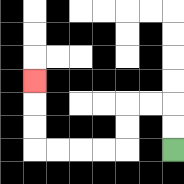{'start': '[7, 6]', 'end': '[1, 3]', 'path_directions': 'U,U,L,L,D,D,L,L,L,L,U,U,U', 'path_coordinates': '[[7, 6], [7, 5], [7, 4], [6, 4], [5, 4], [5, 5], [5, 6], [4, 6], [3, 6], [2, 6], [1, 6], [1, 5], [1, 4], [1, 3]]'}